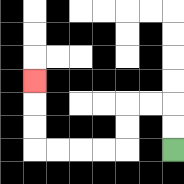{'start': '[7, 6]', 'end': '[1, 3]', 'path_directions': 'U,U,L,L,D,D,L,L,L,L,U,U,U', 'path_coordinates': '[[7, 6], [7, 5], [7, 4], [6, 4], [5, 4], [5, 5], [5, 6], [4, 6], [3, 6], [2, 6], [1, 6], [1, 5], [1, 4], [1, 3]]'}